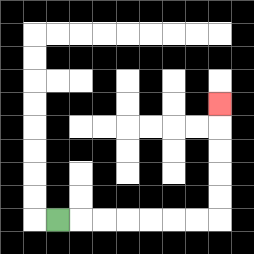{'start': '[2, 9]', 'end': '[9, 4]', 'path_directions': 'R,R,R,R,R,R,R,U,U,U,U,U', 'path_coordinates': '[[2, 9], [3, 9], [4, 9], [5, 9], [6, 9], [7, 9], [8, 9], [9, 9], [9, 8], [9, 7], [9, 6], [9, 5], [9, 4]]'}